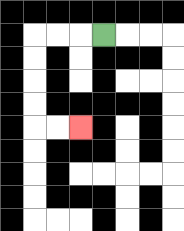{'start': '[4, 1]', 'end': '[3, 5]', 'path_directions': 'L,L,L,D,D,D,D,R,R', 'path_coordinates': '[[4, 1], [3, 1], [2, 1], [1, 1], [1, 2], [1, 3], [1, 4], [1, 5], [2, 5], [3, 5]]'}